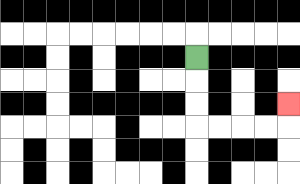{'start': '[8, 2]', 'end': '[12, 4]', 'path_directions': 'D,D,D,R,R,R,R,U', 'path_coordinates': '[[8, 2], [8, 3], [8, 4], [8, 5], [9, 5], [10, 5], [11, 5], [12, 5], [12, 4]]'}